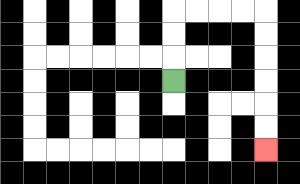{'start': '[7, 3]', 'end': '[11, 6]', 'path_directions': 'U,U,U,R,R,R,R,D,D,D,D,D,D', 'path_coordinates': '[[7, 3], [7, 2], [7, 1], [7, 0], [8, 0], [9, 0], [10, 0], [11, 0], [11, 1], [11, 2], [11, 3], [11, 4], [11, 5], [11, 6]]'}